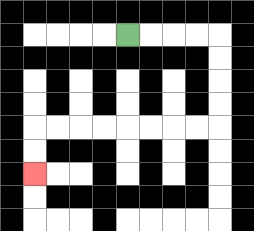{'start': '[5, 1]', 'end': '[1, 7]', 'path_directions': 'R,R,R,R,D,D,D,D,L,L,L,L,L,L,L,L,D,D', 'path_coordinates': '[[5, 1], [6, 1], [7, 1], [8, 1], [9, 1], [9, 2], [9, 3], [9, 4], [9, 5], [8, 5], [7, 5], [6, 5], [5, 5], [4, 5], [3, 5], [2, 5], [1, 5], [1, 6], [1, 7]]'}